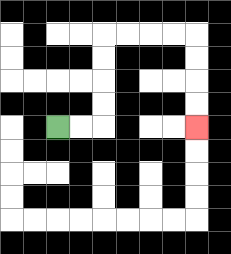{'start': '[2, 5]', 'end': '[8, 5]', 'path_directions': 'R,R,U,U,U,U,R,R,R,R,D,D,D,D', 'path_coordinates': '[[2, 5], [3, 5], [4, 5], [4, 4], [4, 3], [4, 2], [4, 1], [5, 1], [6, 1], [7, 1], [8, 1], [8, 2], [8, 3], [8, 4], [8, 5]]'}